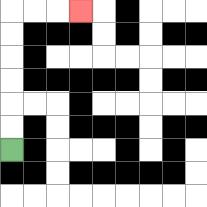{'start': '[0, 6]', 'end': '[3, 0]', 'path_directions': 'U,U,U,U,U,U,R,R,R', 'path_coordinates': '[[0, 6], [0, 5], [0, 4], [0, 3], [0, 2], [0, 1], [0, 0], [1, 0], [2, 0], [3, 0]]'}